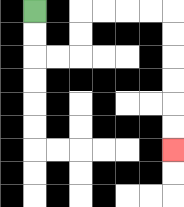{'start': '[1, 0]', 'end': '[7, 6]', 'path_directions': 'D,D,R,R,U,U,R,R,R,R,D,D,D,D,D,D', 'path_coordinates': '[[1, 0], [1, 1], [1, 2], [2, 2], [3, 2], [3, 1], [3, 0], [4, 0], [5, 0], [6, 0], [7, 0], [7, 1], [7, 2], [7, 3], [7, 4], [7, 5], [7, 6]]'}